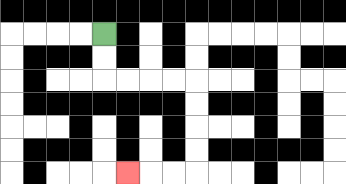{'start': '[4, 1]', 'end': '[5, 7]', 'path_directions': 'D,D,R,R,R,R,D,D,D,D,L,L,L', 'path_coordinates': '[[4, 1], [4, 2], [4, 3], [5, 3], [6, 3], [7, 3], [8, 3], [8, 4], [8, 5], [8, 6], [8, 7], [7, 7], [6, 7], [5, 7]]'}